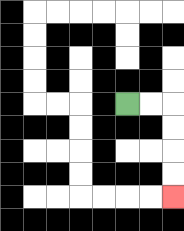{'start': '[5, 4]', 'end': '[7, 8]', 'path_directions': 'R,R,D,D,D,D', 'path_coordinates': '[[5, 4], [6, 4], [7, 4], [7, 5], [7, 6], [7, 7], [7, 8]]'}